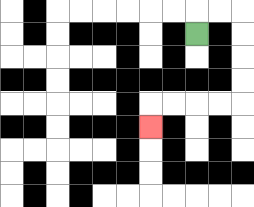{'start': '[8, 1]', 'end': '[6, 5]', 'path_directions': 'U,R,R,D,D,D,D,L,L,L,L,D', 'path_coordinates': '[[8, 1], [8, 0], [9, 0], [10, 0], [10, 1], [10, 2], [10, 3], [10, 4], [9, 4], [8, 4], [7, 4], [6, 4], [6, 5]]'}